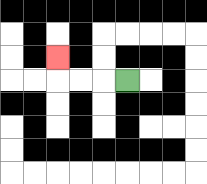{'start': '[5, 3]', 'end': '[2, 2]', 'path_directions': 'L,L,L,U', 'path_coordinates': '[[5, 3], [4, 3], [3, 3], [2, 3], [2, 2]]'}